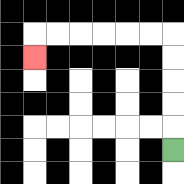{'start': '[7, 6]', 'end': '[1, 2]', 'path_directions': 'U,U,U,U,U,L,L,L,L,L,L,D', 'path_coordinates': '[[7, 6], [7, 5], [7, 4], [7, 3], [7, 2], [7, 1], [6, 1], [5, 1], [4, 1], [3, 1], [2, 1], [1, 1], [1, 2]]'}